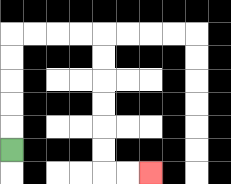{'start': '[0, 6]', 'end': '[6, 7]', 'path_directions': 'U,U,U,U,U,R,R,R,R,D,D,D,D,D,D,R,R', 'path_coordinates': '[[0, 6], [0, 5], [0, 4], [0, 3], [0, 2], [0, 1], [1, 1], [2, 1], [3, 1], [4, 1], [4, 2], [4, 3], [4, 4], [4, 5], [4, 6], [4, 7], [5, 7], [6, 7]]'}